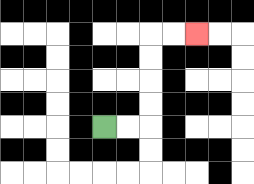{'start': '[4, 5]', 'end': '[8, 1]', 'path_directions': 'R,R,U,U,U,U,R,R', 'path_coordinates': '[[4, 5], [5, 5], [6, 5], [6, 4], [6, 3], [6, 2], [6, 1], [7, 1], [8, 1]]'}